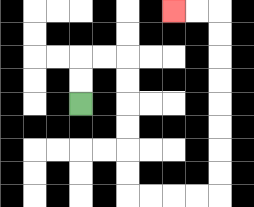{'start': '[3, 4]', 'end': '[7, 0]', 'path_directions': 'U,U,R,R,D,D,D,D,D,D,R,R,R,R,U,U,U,U,U,U,U,U,L,L', 'path_coordinates': '[[3, 4], [3, 3], [3, 2], [4, 2], [5, 2], [5, 3], [5, 4], [5, 5], [5, 6], [5, 7], [5, 8], [6, 8], [7, 8], [8, 8], [9, 8], [9, 7], [9, 6], [9, 5], [9, 4], [9, 3], [9, 2], [9, 1], [9, 0], [8, 0], [7, 0]]'}